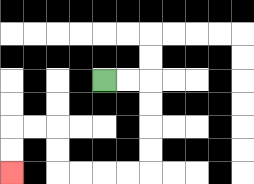{'start': '[4, 3]', 'end': '[0, 7]', 'path_directions': 'R,R,D,D,D,D,L,L,L,L,U,U,L,L,D,D', 'path_coordinates': '[[4, 3], [5, 3], [6, 3], [6, 4], [6, 5], [6, 6], [6, 7], [5, 7], [4, 7], [3, 7], [2, 7], [2, 6], [2, 5], [1, 5], [0, 5], [0, 6], [0, 7]]'}